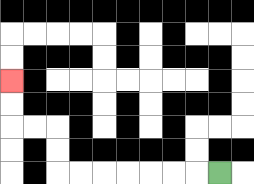{'start': '[9, 7]', 'end': '[0, 3]', 'path_directions': 'L,L,L,L,L,L,L,U,U,L,L,U,U', 'path_coordinates': '[[9, 7], [8, 7], [7, 7], [6, 7], [5, 7], [4, 7], [3, 7], [2, 7], [2, 6], [2, 5], [1, 5], [0, 5], [0, 4], [0, 3]]'}